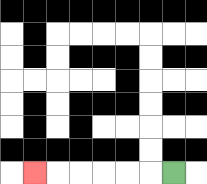{'start': '[7, 7]', 'end': '[1, 7]', 'path_directions': 'L,L,L,L,L,L', 'path_coordinates': '[[7, 7], [6, 7], [5, 7], [4, 7], [3, 7], [2, 7], [1, 7]]'}